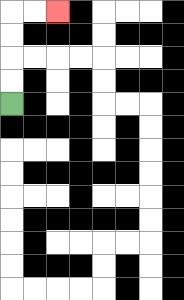{'start': '[0, 4]', 'end': '[2, 0]', 'path_directions': 'U,U,U,U,R,R', 'path_coordinates': '[[0, 4], [0, 3], [0, 2], [0, 1], [0, 0], [1, 0], [2, 0]]'}